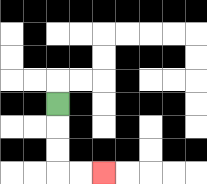{'start': '[2, 4]', 'end': '[4, 7]', 'path_directions': 'D,D,D,R,R', 'path_coordinates': '[[2, 4], [2, 5], [2, 6], [2, 7], [3, 7], [4, 7]]'}